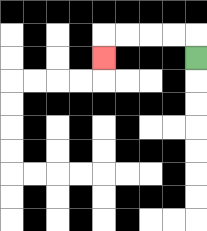{'start': '[8, 2]', 'end': '[4, 2]', 'path_directions': 'U,L,L,L,L,D', 'path_coordinates': '[[8, 2], [8, 1], [7, 1], [6, 1], [5, 1], [4, 1], [4, 2]]'}